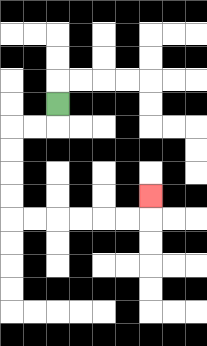{'start': '[2, 4]', 'end': '[6, 8]', 'path_directions': 'D,L,L,D,D,D,D,R,R,R,R,R,R,U', 'path_coordinates': '[[2, 4], [2, 5], [1, 5], [0, 5], [0, 6], [0, 7], [0, 8], [0, 9], [1, 9], [2, 9], [3, 9], [4, 9], [5, 9], [6, 9], [6, 8]]'}